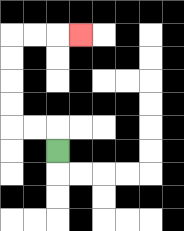{'start': '[2, 6]', 'end': '[3, 1]', 'path_directions': 'U,L,L,U,U,U,U,R,R,R', 'path_coordinates': '[[2, 6], [2, 5], [1, 5], [0, 5], [0, 4], [0, 3], [0, 2], [0, 1], [1, 1], [2, 1], [3, 1]]'}